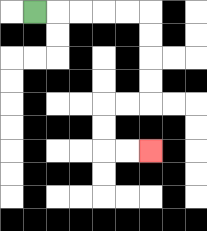{'start': '[1, 0]', 'end': '[6, 6]', 'path_directions': 'R,R,R,R,R,D,D,D,D,L,L,D,D,R,R', 'path_coordinates': '[[1, 0], [2, 0], [3, 0], [4, 0], [5, 0], [6, 0], [6, 1], [6, 2], [6, 3], [6, 4], [5, 4], [4, 4], [4, 5], [4, 6], [5, 6], [6, 6]]'}